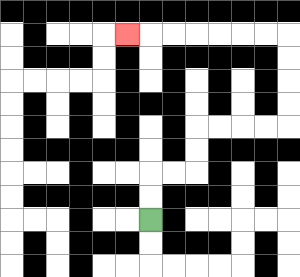{'start': '[6, 9]', 'end': '[5, 1]', 'path_directions': 'U,U,R,R,U,U,R,R,R,R,U,U,U,U,L,L,L,L,L,L,L', 'path_coordinates': '[[6, 9], [6, 8], [6, 7], [7, 7], [8, 7], [8, 6], [8, 5], [9, 5], [10, 5], [11, 5], [12, 5], [12, 4], [12, 3], [12, 2], [12, 1], [11, 1], [10, 1], [9, 1], [8, 1], [7, 1], [6, 1], [5, 1]]'}